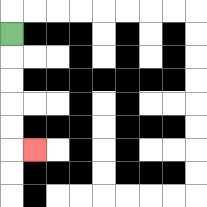{'start': '[0, 1]', 'end': '[1, 6]', 'path_directions': 'D,D,D,D,D,R', 'path_coordinates': '[[0, 1], [0, 2], [0, 3], [0, 4], [0, 5], [0, 6], [1, 6]]'}